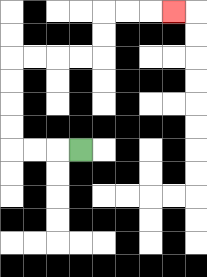{'start': '[3, 6]', 'end': '[7, 0]', 'path_directions': 'L,L,L,U,U,U,U,R,R,R,R,U,U,R,R,R', 'path_coordinates': '[[3, 6], [2, 6], [1, 6], [0, 6], [0, 5], [0, 4], [0, 3], [0, 2], [1, 2], [2, 2], [3, 2], [4, 2], [4, 1], [4, 0], [5, 0], [6, 0], [7, 0]]'}